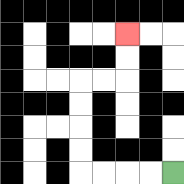{'start': '[7, 7]', 'end': '[5, 1]', 'path_directions': 'L,L,L,L,U,U,U,U,R,R,U,U', 'path_coordinates': '[[7, 7], [6, 7], [5, 7], [4, 7], [3, 7], [3, 6], [3, 5], [3, 4], [3, 3], [4, 3], [5, 3], [5, 2], [5, 1]]'}